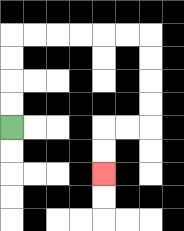{'start': '[0, 5]', 'end': '[4, 7]', 'path_directions': 'U,U,U,U,R,R,R,R,R,R,D,D,D,D,L,L,D,D', 'path_coordinates': '[[0, 5], [0, 4], [0, 3], [0, 2], [0, 1], [1, 1], [2, 1], [3, 1], [4, 1], [5, 1], [6, 1], [6, 2], [6, 3], [6, 4], [6, 5], [5, 5], [4, 5], [4, 6], [4, 7]]'}